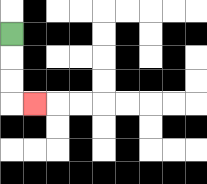{'start': '[0, 1]', 'end': '[1, 4]', 'path_directions': 'D,D,D,R', 'path_coordinates': '[[0, 1], [0, 2], [0, 3], [0, 4], [1, 4]]'}